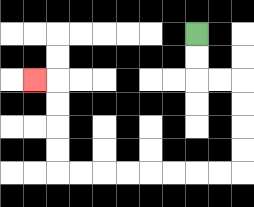{'start': '[8, 1]', 'end': '[1, 3]', 'path_directions': 'D,D,R,R,D,D,D,D,L,L,L,L,L,L,L,L,U,U,U,U,L', 'path_coordinates': '[[8, 1], [8, 2], [8, 3], [9, 3], [10, 3], [10, 4], [10, 5], [10, 6], [10, 7], [9, 7], [8, 7], [7, 7], [6, 7], [5, 7], [4, 7], [3, 7], [2, 7], [2, 6], [2, 5], [2, 4], [2, 3], [1, 3]]'}